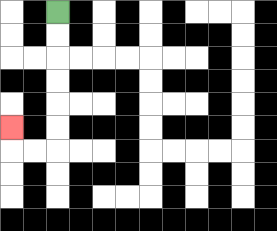{'start': '[2, 0]', 'end': '[0, 5]', 'path_directions': 'D,D,D,D,D,D,L,L,U', 'path_coordinates': '[[2, 0], [2, 1], [2, 2], [2, 3], [2, 4], [2, 5], [2, 6], [1, 6], [0, 6], [0, 5]]'}